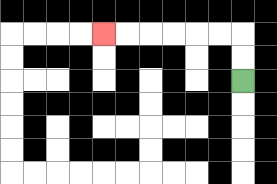{'start': '[10, 3]', 'end': '[4, 1]', 'path_directions': 'U,U,L,L,L,L,L,L', 'path_coordinates': '[[10, 3], [10, 2], [10, 1], [9, 1], [8, 1], [7, 1], [6, 1], [5, 1], [4, 1]]'}